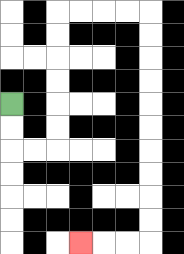{'start': '[0, 4]', 'end': '[3, 10]', 'path_directions': 'D,D,R,R,U,U,U,U,U,U,R,R,R,R,D,D,D,D,D,D,D,D,D,D,L,L,L', 'path_coordinates': '[[0, 4], [0, 5], [0, 6], [1, 6], [2, 6], [2, 5], [2, 4], [2, 3], [2, 2], [2, 1], [2, 0], [3, 0], [4, 0], [5, 0], [6, 0], [6, 1], [6, 2], [6, 3], [6, 4], [6, 5], [6, 6], [6, 7], [6, 8], [6, 9], [6, 10], [5, 10], [4, 10], [3, 10]]'}